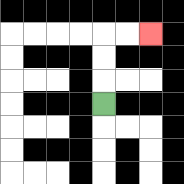{'start': '[4, 4]', 'end': '[6, 1]', 'path_directions': 'U,U,U,R,R', 'path_coordinates': '[[4, 4], [4, 3], [4, 2], [4, 1], [5, 1], [6, 1]]'}